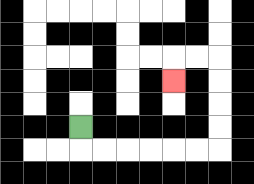{'start': '[3, 5]', 'end': '[7, 3]', 'path_directions': 'D,R,R,R,R,R,R,U,U,U,U,L,L,D', 'path_coordinates': '[[3, 5], [3, 6], [4, 6], [5, 6], [6, 6], [7, 6], [8, 6], [9, 6], [9, 5], [9, 4], [9, 3], [9, 2], [8, 2], [7, 2], [7, 3]]'}